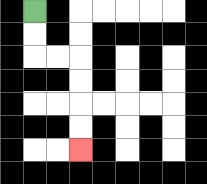{'start': '[1, 0]', 'end': '[3, 6]', 'path_directions': 'D,D,R,R,D,D,D,D', 'path_coordinates': '[[1, 0], [1, 1], [1, 2], [2, 2], [3, 2], [3, 3], [3, 4], [3, 5], [3, 6]]'}